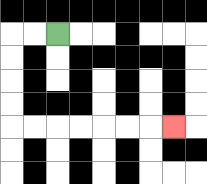{'start': '[2, 1]', 'end': '[7, 5]', 'path_directions': 'L,L,D,D,D,D,R,R,R,R,R,R,R', 'path_coordinates': '[[2, 1], [1, 1], [0, 1], [0, 2], [0, 3], [0, 4], [0, 5], [1, 5], [2, 5], [3, 5], [4, 5], [5, 5], [6, 5], [7, 5]]'}